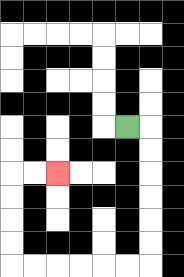{'start': '[5, 5]', 'end': '[2, 7]', 'path_directions': 'R,D,D,D,D,D,D,L,L,L,L,L,L,U,U,U,U,R,R', 'path_coordinates': '[[5, 5], [6, 5], [6, 6], [6, 7], [6, 8], [6, 9], [6, 10], [6, 11], [5, 11], [4, 11], [3, 11], [2, 11], [1, 11], [0, 11], [0, 10], [0, 9], [0, 8], [0, 7], [1, 7], [2, 7]]'}